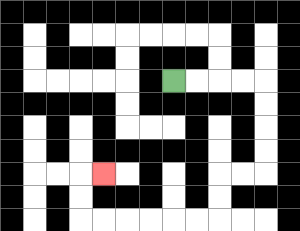{'start': '[7, 3]', 'end': '[4, 7]', 'path_directions': 'R,R,R,R,D,D,D,D,L,L,D,D,L,L,L,L,L,L,U,U,R', 'path_coordinates': '[[7, 3], [8, 3], [9, 3], [10, 3], [11, 3], [11, 4], [11, 5], [11, 6], [11, 7], [10, 7], [9, 7], [9, 8], [9, 9], [8, 9], [7, 9], [6, 9], [5, 9], [4, 9], [3, 9], [3, 8], [3, 7], [4, 7]]'}